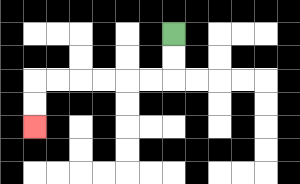{'start': '[7, 1]', 'end': '[1, 5]', 'path_directions': 'D,D,L,L,L,L,L,L,D,D', 'path_coordinates': '[[7, 1], [7, 2], [7, 3], [6, 3], [5, 3], [4, 3], [3, 3], [2, 3], [1, 3], [1, 4], [1, 5]]'}